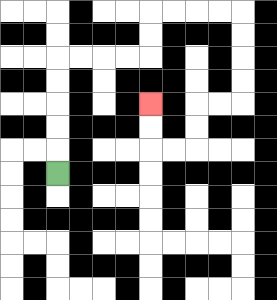{'start': '[2, 7]', 'end': '[6, 4]', 'path_directions': 'U,U,U,U,U,R,R,R,R,U,U,R,R,R,R,D,D,D,D,L,L,D,D,L,L,U,U', 'path_coordinates': '[[2, 7], [2, 6], [2, 5], [2, 4], [2, 3], [2, 2], [3, 2], [4, 2], [5, 2], [6, 2], [6, 1], [6, 0], [7, 0], [8, 0], [9, 0], [10, 0], [10, 1], [10, 2], [10, 3], [10, 4], [9, 4], [8, 4], [8, 5], [8, 6], [7, 6], [6, 6], [6, 5], [6, 4]]'}